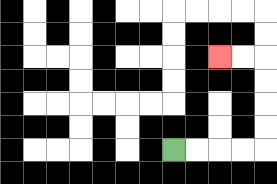{'start': '[7, 6]', 'end': '[9, 2]', 'path_directions': 'R,R,R,R,U,U,U,U,L,L', 'path_coordinates': '[[7, 6], [8, 6], [9, 6], [10, 6], [11, 6], [11, 5], [11, 4], [11, 3], [11, 2], [10, 2], [9, 2]]'}